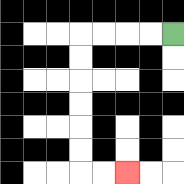{'start': '[7, 1]', 'end': '[5, 7]', 'path_directions': 'L,L,L,L,D,D,D,D,D,D,R,R', 'path_coordinates': '[[7, 1], [6, 1], [5, 1], [4, 1], [3, 1], [3, 2], [3, 3], [3, 4], [3, 5], [3, 6], [3, 7], [4, 7], [5, 7]]'}